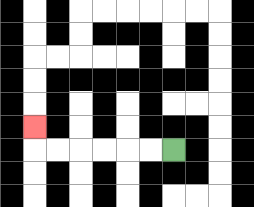{'start': '[7, 6]', 'end': '[1, 5]', 'path_directions': 'L,L,L,L,L,L,U', 'path_coordinates': '[[7, 6], [6, 6], [5, 6], [4, 6], [3, 6], [2, 6], [1, 6], [1, 5]]'}